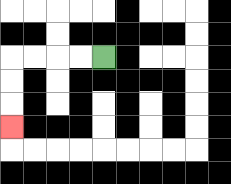{'start': '[4, 2]', 'end': '[0, 5]', 'path_directions': 'L,L,L,L,D,D,D', 'path_coordinates': '[[4, 2], [3, 2], [2, 2], [1, 2], [0, 2], [0, 3], [0, 4], [0, 5]]'}